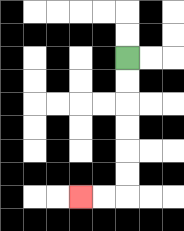{'start': '[5, 2]', 'end': '[3, 8]', 'path_directions': 'D,D,D,D,D,D,L,L', 'path_coordinates': '[[5, 2], [5, 3], [5, 4], [5, 5], [5, 6], [5, 7], [5, 8], [4, 8], [3, 8]]'}